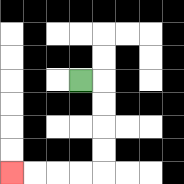{'start': '[3, 3]', 'end': '[0, 7]', 'path_directions': 'R,D,D,D,D,L,L,L,L', 'path_coordinates': '[[3, 3], [4, 3], [4, 4], [4, 5], [4, 6], [4, 7], [3, 7], [2, 7], [1, 7], [0, 7]]'}